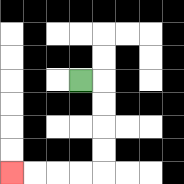{'start': '[3, 3]', 'end': '[0, 7]', 'path_directions': 'R,D,D,D,D,L,L,L,L', 'path_coordinates': '[[3, 3], [4, 3], [4, 4], [4, 5], [4, 6], [4, 7], [3, 7], [2, 7], [1, 7], [0, 7]]'}